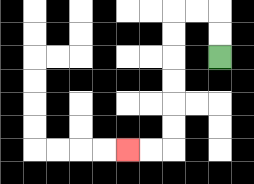{'start': '[9, 2]', 'end': '[5, 6]', 'path_directions': 'U,U,L,L,D,D,D,D,D,D,L,L', 'path_coordinates': '[[9, 2], [9, 1], [9, 0], [8, 0], [7, 0], [7, 1], [7, 2], [7, 3], [7, 4], [7, 5], [7, 6], [6, 6], [5, 6]]'}